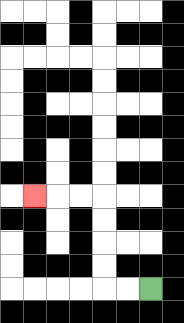{'start': '[6, 12]', 'end': '[1, 8]', 'path_directions': 'L,L,U,U,U,U,L,L,L', 'path_coordinates': '[[6, 12], [5, 12], [4, 12], [4, 11], [4, 10], [4, 9], [4, 8], [3, 8], [2, 8], [1, 8]]'}